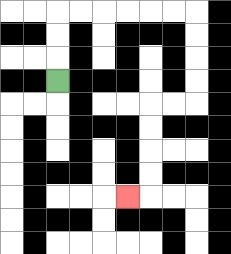{'start': '[2, 3]', 'end': '[5, 8]', 'path_directions': 'U,U,U,R,R,R,R,R,R,D,D,D,D,L,L,D,D,D,D,L', 'path_coordinates': '[[2, 3], [2, 2], [2, 1], [2, 0], [3, 0], [4, 0], [5, 0], [6, 0], [7, 0], [8, 0], [8, 1], [8, 2], [8, 3], [8, 4], [7, 4], [6, 4], [6, 5], [6, 6], [6, 7], [6, 8], [5, 8]]'}